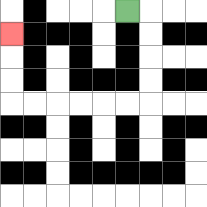{'start': '[5, 0]', 'end': '[0, 1]', 'path_directions': 'R,D,D,D,D,L,L,L,L,L,L,U,U,U', 'path_coordinates': '[[5, 0], [6, 0], [6, 1], [6, 2], [6, 3], [6, 4], [5, 4], [4, 4], [3, 4], [2, 4], [1, 4], [0, 4], [0, 3], [0, 2], [0, 1]]'}